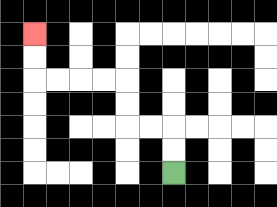{'start': '[7, 7]', 'end': '[1, 1]', 'path_directions': 'U,U,L,L,U,U,L,L,L,L,U,U', 'path_coordinates': '[[7, 7], [7, 6], [7, 5], [6, 5], [5, 5], [5, 4], [5, 3], [4, 3], [3, 3], [2, 3], [1, 3], [1, 2], [1, 1]]'}